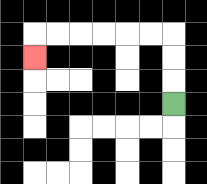{'start': '[7, 4]', 'end': '[1, 2]', 'path_directions': 'U,U,U,L,L,L,L,L,L,D', 'path_coordinates': '[[7, 4], [7, 3], [7, 2], [7, 1], [6, 1], [5, 1], [4, 1], [3, 1], [2, 1], [1, 1], [1, 2]]'}